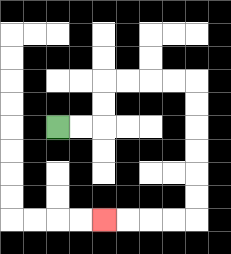{'start': '[2, 5]', 'end': '[4, 9]', 'path_directions': 'R,R,U,U,R,R,R,R,D,D,D,D,D,D,L,L,L,L', 'path_coordinates': '[[2, 5], [3, 5], [4, 5], [4, 4], [4, 3], [5, 3], [6, 3], [7, 3], [8, 3], [8, 4], [8, 5], [8, 6], [8, 7], [8, 8], [8, 9], [7, 9], [6, 9], [5, 9], [4, 9]]'}